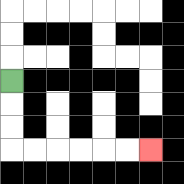{'start': '[0, 3]', 'end': '[6, 6]', 'path_directions': 'D,D,D,R,R,R,R,R,R', 'path_coordinates': '[[0, 3], [0, 4], [0, 5], [0, 6], [1, 6], [2, 6], [3, 6], [4, 6], [5, 6], [6, 6]]'}